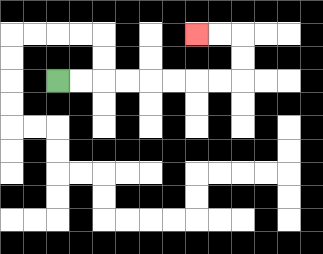{'start': '[2, 3]', 'end': '[8, 1]', 'path_directions': 'R,R,R,R,R,R,R,R,U,U,L,L', 'path_coordinates': '[[2, 3], [3, 3], [4, 3], [5, 3], [6, 3], [7, 3], [8, 3], [9, 3], [10, 3], [10, 2], [10, 1], [9, 1], [8, 1]]'}